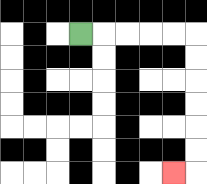{'start': '[3, 1]', 'end': '[7, 7]', 'path_directions': 'R,R,R,R,R,D,D,D,D,D,D,L', 'path_coordinates': '[[3, 1], [4, 1], [5, 1], [6, 1], [7, 1], [8, 1], [8, 2], [8, 3], [8, 4], [8, 5], [8, 6], [8, 7], [7, 7]]'}